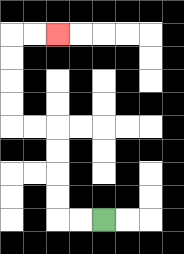{'start': '[4, 9]', 'end': '[2, 1]', 'path_directions': 'L,L,U,U,U,U,L,L,U,U,U,U,R,R', 'path_coordinates': '[[4, 9], [3, 9], [2, 9], [2, 8], [2, 7], [2, 6], [2, 5], [1, 5], [0, 5], [0, 4], [0, 3], [0, 2], [0, 1], [1, 1], [2, 1]]'}